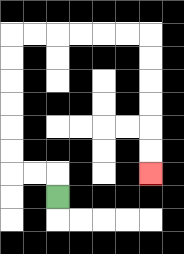{'start': '[2, 8]', 'end': '[6, 7]', 'path_directions': 'U,L,L,U,U,U,U,U,U,R,R,R,R,R,R,D,D,D,D,D,D', 'path_coordinates': '[[2, 8], [2, 7], [1, 7], [0, 7], [0, 6], [0, 5], [0, 4], [0, 3], [0, 2], [0, 1], [1, 1], [2, 1], [3, 1], [4, 1], [5, 1], [6, 1], [6, 2], [6, 3], [6, 4], [6, 5], [6, 6], [6, 7]]'}